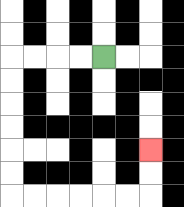{'start': '[4, 2]', 'end': '[6, 6]', 'path_directions': 'L,L,L,L,D,D,D,D,D,D,R,R,R,R,R,R,U,U', 'path_coordinates': '[[4, 2], [3, 2], [2, 2], [1, 2], [0, 2], [0, 3], [0, 4], [0, 5], [0, 6], [0, 7], [0, 8], [1, 8], [2, 8], [3, 8], [4, 8], [5, 8], [6, 8], [6, 7], [6, 6]]'}